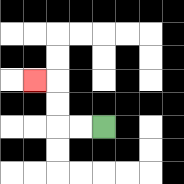{'start': '[4, 5]', 'end': '[1, 3]', 'path_directions': 'L,L,U,U,L', 'path_coordinates': '[[4, 5], [3, 5], [2, 5], [2, 4], [2, 3], [1, 3]]'}